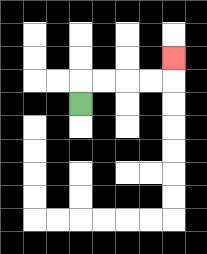{'start': '[3, 4]', 'end': '[7, 2]', 'path_directions': 'U,R,R,R,R,U', 'path_coordinates': '[[3, 4], [3, 3], [4, 3], [5, 3], [6, 3], [7, 3], [7, 2]]'}